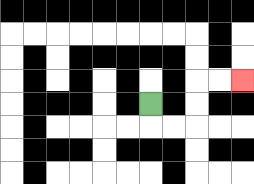{'start': '[6, 4]', 'end': '[10, 3]', 'path_directions': 'D,R,R,U,U,R,R', 'path_coordinates': '[[6, 4], [6, 5], [7, 5], [8, 5], [8, 4], [8, 3], [9, 3], [10, 3]]'}